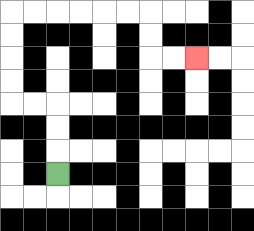{'start': '[2, 7]', 'end': '[8, 2]', 'path_directions': 'U,U,U,L,L,U,U,U,U,R,R,R,R,R,R,D,D,R,R', 'path_coordinates': '[[2, 7], [2, 6], [2, 5], [2, 4], [1, 4], [0, 4], [0, 3], [0, 2], [0, 1], [0, 0], [1, 0], [2, 0], [3, 0], [4, 0], [5, 0], [6, 0], [6, 1], [6, 2], [7, 2], [8, 2]]'}